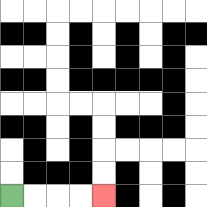{'start': '[0, 8]', 'end': '[4, 8]', 'path_directions': 'R,R,R,R', 'path_coordinates': '[[0, 8], [1, 8], [2, 8], [3, 8], [4, 8]]'}